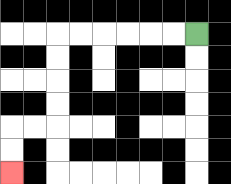{'start': '[8, 1]', 'end': '[0, 7]', 'path_directions': 'L,L,L,L,L,L,D,D,D,D,L,L,D,D', 'path_coordinates': '[[8, 1], [7, 1], [6, 1], [5, 1], [4, 1], [3, 1], [2, 1], [2, 2], [2, 3], [2, 4], [2, 5], [1, 5], [0, 5], [0, 6], [0, 7]]'}